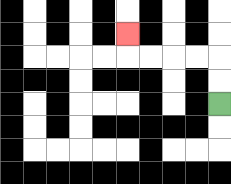{'start': '[9, 4]', 'end': '[5, 1]', 'path_directions': 'U,U,L,L,L,L,U', 'path_coordinates': '[[9, 4], [9, 3], [9, 2], [8, 2], [7, 2], [6, 2], [5, 2], [5, 1]]'}